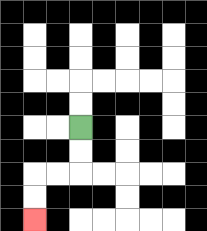{'start': '[3, 5]', 'end': '[1, 9]', 'path_directions': 'D,D,L,L,D,D', 'path_coordinates': '[[3, 5], [3, 6], [3, 7], [2, 7], [1, 7], [1, 8], [1, 9]]'}